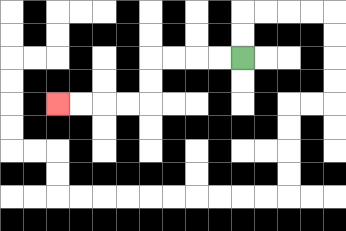{'start': '[10, 2]', 'end': '[2, 4]', 'path_directions': 'L,L,L,L,D,D,L,L,L,L', 'path_coordinates': '[[10, 2], [9, 2], [8, 2], [7, 2], [6, 2], [6, 3], [6, 4], [5, 4], [4, 4], [3, 4], [2, 4]]'}